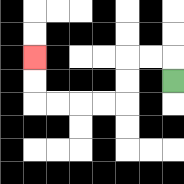{'start': '[7, 3]', 'end': '[1, 2]', 'path_directions': 'U,L,L,D,D,L,L,L,L,U,U', 'path_coordinates': '[[7, 3], [7, 2], [6, 2], [5, 2], [5, 3], [5, 4], [4, 4], [3, 4], [2, 4], [1, 4], [1, 3], [1, 2]]'}